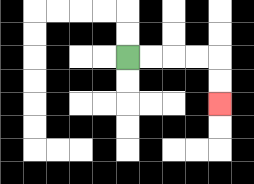{'start': '[5, 2]', 'end': '[9, 4]', 'path_directions': 'R,R,R,R,D,D', 'path_coordinates': '[[5, 2], [6, 2], [7, 2], [8, 2], [9, 2], [9, 3], [9, 4]]'}